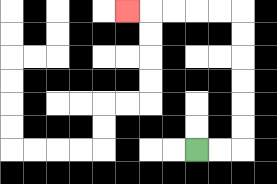{'start': '[8, 6]', 'end': '[5, 0]', 'path_directions': 'R,R,U,U,U,U,U,U,L,L,L,L,L', 'path_coordinates': '[[8, 6], [9, 6], [10, 6], [10, 5], [10, 4], [10, 3], [10, 2], [10, 1], [10, 0], [9, 0], [8, 0], [7, 0], [6, 0], [5, 0]]'}